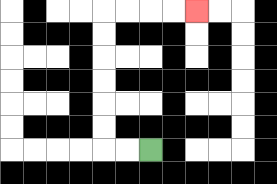{'start': '[6, 6]', 'end': '[8, 0]', 'path_directions': 'L,L,U,U,U,U,U,U,R,R,R,R', 'path_coordinates': '[[6, 6], [5, 6], [4, 6], [4, 5], [4, 4], [4, 3], [4, 2], [4, 1], [4, 0], [5, 0], [6, 0], [7, 0], [8, 0]]'}